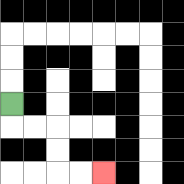{'start': '[0, 4]', 'end': '[4, 7]', 'path_directions': 'D,R,R,D,D,R,R', 'path_coordinates': '[[0, 4], [0, 5], [1, 5], [2, 5], [2, 6], [2, 7], [3, 7], [4, 7]]'}